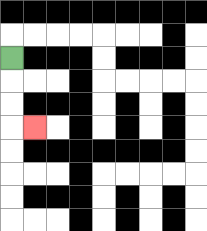{'start': '[0, 2]', 'end': '[1, 5]', 'path_directions': 'D,D,D,R', 'path_coordinates': '[[0, 2], [0, 3], [0, 4], [0, 5], [1, 5]]'}